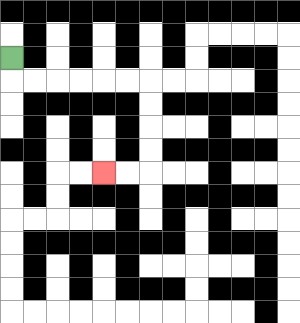{'start': '[0, 2]', 'end': '[4, 7]', 'path_directions': 'D,R,R,R,R,R,R,D,D,D,D,L,L', 'path_coordinates': '[[0, 2], [0, 3], [1, 3], [2, 3], [3, 3], [4, 3], [5, 3], [6, 3], [6, 4], [6, 5], [6, 6], [6, 7], [5, 7], [4, 7]]'}